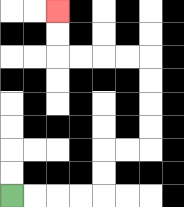{'start': '[0, 8]', 'end': '[2, 0]', 'path_directions': 'R,R,R,R,U,U,R,R,U,U,U,U,L,L,L,L,U,U', 'path_coordinates': '[[0, 8], [1, 8], [2, 8], [3, 8], [4, 8], [4, 7], [4, 6], [5, 6], [6, 6], [6, 5], [6, 4], [6, 3], [6, 2], [5, 2], [4, 2], [3, 2], [2, 2], [2, 1], [2, 0]]'}